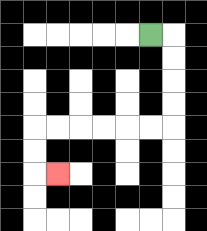{'start': '[6, 1]', 'end': '[2, 7]', 'path_directions': 'R,D,D,D,D,L,L,L,L,L,L,D,D,R', 'path_coordinates': '[[6, 1], [7, 1], [7, 2], [7, 3], [7, 4], [7, 5], [6, 5], [5, 5], [4, 5], [3, 5], [2, 5], [1, 5], [1, 6], [1, 7], [2, 7]]'}